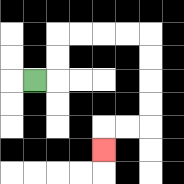{'start': '[1, 3]', 'end': '[4, 6]', 'path_directions': 'R,U,U,R,R,R,R,D,D,D,D,L,L,D', 'path_coordinates': '[[1, 3], [2, 3], [2, 2], [2, 1], [3, 1], [4, 1], [5, 1], [6, 1], [6, 2], [6, 3], [6, 4], [6, 5], [5, 5], [4, 5], [4, 6]]'}